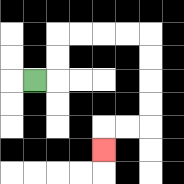{'start': '[1, 3]', 'end': '[4, 6]', 'path_directions': 'R,U,U,R,R,R,R,D,D,D,D,L,L,D', 'path_coordinates': '[[1, 3], [2, 3], [2, 2], [2, 1], [3, 1], [4, 1], [5, 1], [6, 1], [6, 2], [6, 3], [6, 4], [6, 5], [5, 5], [4, 5], [4, 6]]'}